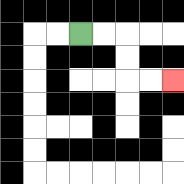{'start': '[3, 1]', 'end': '[7, 3]', 'path_directions': 'R,R,D,D,R,R', 'path_coordinates': '[[3, 1], [4, 1], [5, 1], [5, 2], [5, 3], [6, 3], [7, 3]]'}